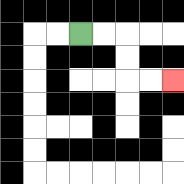{'start': '[3, 1]', 'end': '[7, 3]', 'path_directions': 'R,R,D,D,R,R', 'path_coordinates': '[[3, 1], [4, 1], [5, 1], [5, 2], [5, 3], [6, 3], [7, 3]]'}